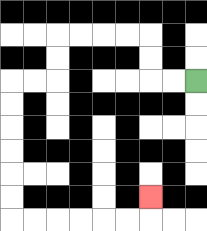{'start': '[8, 3]', 'end': '[6, 8]', 'path_directions': 'L,L,U,U,L,L,L,L,D,D,L,L,D,D,D,D,D,D,R,R,R,R,R,R,U', 'path_coordinates': '[[8, 3], [7, 3], [6, 3], [6, 2], [6, 1], [5, 1], [4, 1], [3, 1], [2, 1], [2, 2], [2, 3], [1, 3], [0, 3], [0, 4], [0, 5], [0, 6], [0, 7], [0, 8], [0, 9], [1, 9], [2, 9], [3, 9], [4, 9], [5, 9], [6, 9], [6, 8]]'}